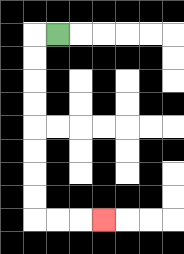{'start': '[2, 1]', 'end': '[4, 9]', 'path_directions': 'L,D,D,D,D,D,D,D,D,R,R,R', 'path_coordinates': '[[2, 1], [1, 1], [1, 2], [1, 3], [1, 4], [1, 5], [1, 6], [1, 7], [1, 8], [1, 9], [2, 9], [3, 9], [4, 9]]'}